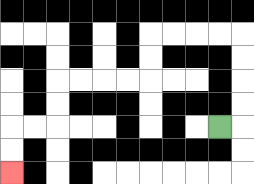{'start': '[9, 5]', 'end': '[0, 7]', 'path_directions': 'R,U,U,U,U,L,L,L,L,D,D,L,L,L,L,D,D,L,L,D,D', 'path_coordinates': '[[9, 5], [10, 5], [10, 4], [10, 3], [10, 2], [10, 1], [9, 1], [8, 1], [7, 1], [6, 1], [6, 2], [6, 3], [5, 3], [4, 3], [3, 3], [2, 3], [2, 4], [2, 5], [1, 5], [0, 5], [0, 6], [0, 7]]'}